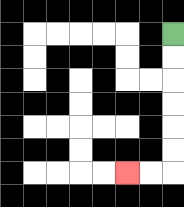{'start': '[7, 1]', 'end': '[5, 7]', 'path_directions': 'D,D,D,D,D,D,L,L', 'path_coordinates': '[[7, 1], [7, 2], [7, 3], [7, 4], [7, 5], [7, 6], [7, 7], [6, 7], [5, 7]]'}